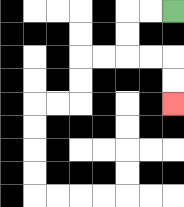{'start': '[7, 0]', 'end': '[7, 4]', 'path_directions': 'L,L,D,D,R,R,D,D', 'path_coordinates': '[[7, 0], [6, 0], [5, 0], [5, 1], [5, 2], [6, 2], [7, 2], [7, 3], [7, 4]]'}